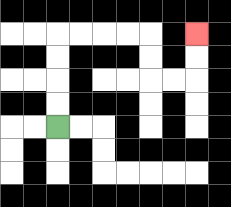{'start': '[2, 5]', 'end': '[8, 1]', 'path_directions': 'U,U,U,U,R,R,R,R,D,D,R,R,U,U', 'path_coordinates': '[[2, 5], [2, 4], [2, 3], [2, 2], [2, 1], [3, 1], [4, 1], [5, 1], [6, 1], [6, 2], [6, 3], [7, 3], [8, 3], [8, 2], [8, 1]]'}